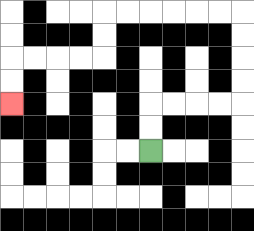{'start': '[6, 6]', 'end': '[0, 4]', 'path_directions': 'U,U,R,R,R,R,U,U,U,U,L,L,L,L,L,L,D,D,L,L,L,L,D,D', 'path_coordinates': '[[6, 6], [6, 5], [6, 4], [7, 4], [8, 4], [9, 4], [10, 4], [10, 3], [10, 2], [10, 1], [10, 0], [9, 0], [8, 0], [7, 0], [6, 0], [5, 0], [4, 0], [4, 1], [4, 2], [3, 2], [2, 2], [1, 2], [0, 2], [0, 3], [0, 4]]'}